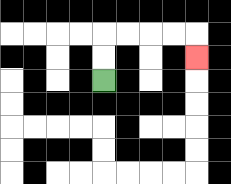{'start': '[4, 3]', 'end': '[8, 2]', 'path_directions': 'U,U,R,R,R,R,D', 'path_coordinates': '[[4, 3], [4, 2], [4, 1], [5, 1], [6, 1], [7, 1], [8, 1], [8, 2]]'}